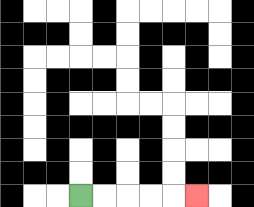{'start': '[3, 8]', 'end': '[8, 8]', 'path_directions': 'R,R,R,R,R', 'path_coordinates': '[[3, 8], [4, 8], [5, 8], [6, 8], [7, 8], [8, 8]]'}